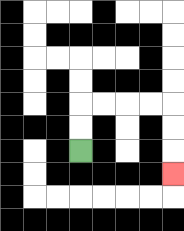{'start': '[3, 6]', 'end': '[7, 7]', 'path_directions': 'U,U,R,R,R,R,D,D,D', 'path_coordinates': '[[3, 6], [3, 5], [3, 4], [4, 4], [5, 4], [6, 4], [7, 4], [7, 5], [7, 6], [7, 7]]'}